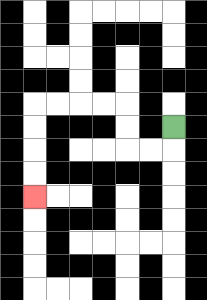{'start': '[7, 5]', 'end': '[1, 8]', 'path_directions': 'D,L,L,U,U,L,L,L,L,D,D,D,D', 'path_coordinates': '[[7, 5], [7, 6], [6, 6], [5, 6], [5, 5], [5, 4], [4, 4], [3, 4], [2, 4], [1, 4], [1, 5], [1, 6], [1, 7], [1, 8]]'}